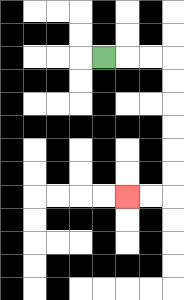{'start': '[4, 2]', 'end': '[5, 8]', 'path_directions': 'R,R,R,D,D,D,D,D,D,L,L', 'path_coordinates': '[[4, 2], [5, 2], [6, 2], [7, 2], [7, 3], [7, 4], [7, 5], [7, 6], [7, 7], [7, 8], [6, 8], [5, 8]]'}